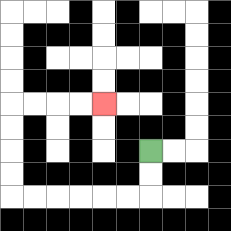{'start': '[6, 6]', 'end': '[4, 4]', 'path_directions': 'D,D,L,L,L,L,L,L,U,U,U,U,R,R,R,R', 'path_coordinates': '[[6, 6], [6, 7], [6, 8], [5, 8], [4, 8], [3, 8], [2, 8], [1, 8], [0, 8], [0, 7], [0, 6], [0, 5], [0, 4], [1, 4], [2, 4], [3, 4], [4, 4]]'}